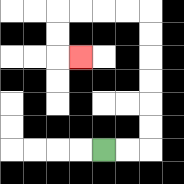{'start': '[4, 6]', 'end': '[3, 2]', 'path_directions': 'R,R,U,U,U,U,U,U,L,L,L,L,D,D,R', 'path_coordinates': '[[4, 6], [5, 6], [6, 6], [6, 5], [6, 4], [6, 3], [6, 2], [6, 1], [6, 0], [5, 0], [4, 0], [3, 0], [2, 0], [2, 1], [2, 2], [3, 2]]'}